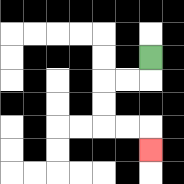{'start': '[6, 2]', 'end': '[6, 6]', 'path_directions': 'D,L,L,D,D,R,R,D', 'path_coordinates': '[[6, 2], [6, 3], [5, 3], [4, 3], [4, 4], [4, 5], [5, 5], [6, 5], [6, 6]]'}